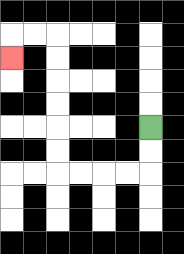{'start': '[6, 5]', 'end': '[0, 2]', 'path_directions': 'D,D,L,L,L,L,U,U,U,U,U,U,L,L,D', 'path_coordinates': '[[6, 5], [6, 6], [6, 7], [5, 7], [4, 7], [3, 7], [2, 7], [2, 6], [2, 5], [2, 4], [2, 3], [2, 2], [2, 1], [1, 1], [0, 1], [0, 2]]'}